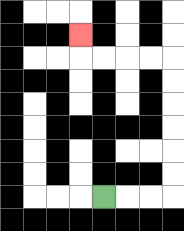{'start': '[4, 8]', 'end': '[3, 1]', 'path_directions': 'R,R,R,U,U,U,U,U,U,L,L,L,L,U', 'path_coordinates': '[[4, 8], [5, 8], [6, 8], [7, 8], [7, 7], [7, 6], [7, 5], [7, 4], [7, 3], [7, 2], [6, 2], [5, 2], [4, 2], [3, 2], [3, 1]]'}